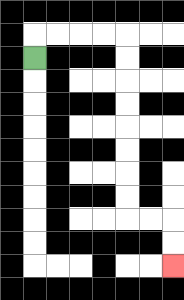{'start': '[1, 2]', 'end': '[7, 11]', 'path_directions': 'U,R,R,R,R,D,D,D,D,D,D,D,D,R,R,D,D', 'path_coordinates': '[[1, 2], [1, 1], [2, 1], [3, 1], [4, 1], [5, 1], [5, 2], [5, 3], [5, 4], [5, 5], [5, 6], [5, 7], [5, 8], [5, 9], [6, 9], [7, 9], [7, 10], [7, 11]]'}